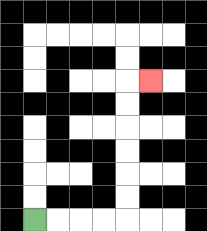{'start': '[1, 9]', 'end': '[6, 3]', 'path_directions': 'R,R,R,R,U,U,U,U,U,U,R', 'path_coordinates': '[[1, 9], [2, 9], [3, 9], [4, 9], [5, 9], [5, 8], [5, 7], [5, 6], [5, 5], [5, 4], [5, 3], [6, 3]]'}